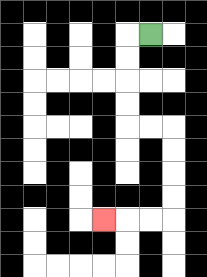{'start': '[6, 1]', 'end': '[4, 9]', 'path_directions': 'L,D,D,D,D,R,R,D,D,D,D,L,L,L', 'path_coordinates': '[[6, 1], [5, 1], [5, 2], [5, 3], [5, 4], [5, 5], [6, 5], [7, 5], [7, 6], [7, 7], [7, 8], [7, 9], [6, 9], [5, 9], [4, 9]]'}